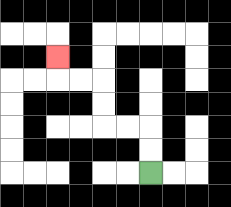{'start': '[6, 7]', 'end': '[2, 2]', 'path_directions': 'U,U,L,L,U,U,L,L,U', 'path_coordinates': '[[6, 7], [6, 6], [6, 5], [5, 5], [4, 5], [4, 4], [4, 3], [3, 3], [2, 3], [2, 2]]'}